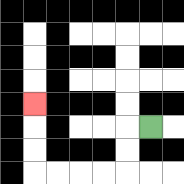{'start': '[6, 5]', 'end': '[1, 4]', 'path_directions': 'L,D,D,L,L,L,L,U,U,U', 'path_coordinates': '[[6, 5], [5, 5], [5, 6], [5, 7], [4, 7], [3, 7], [2, 7], [1, 7], [1, 6], [1, 5], [1, 4]]'}